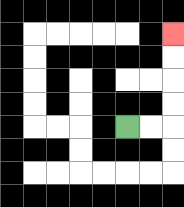{'start': '[5, 5]', 'end': '[7, 1]', 'path_directions': 'R,R,U,U,U,U', 'path_coordinates': '[[5, 5], [6, 5], [7, 5], [7, 4], [7, 3], [7, 2], [7, 1]]'}